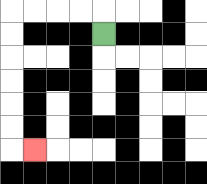{'start': '[4, 1]', 'end': '[1, 6]', 'path_directions': 'U,L,L,L,L,D,D,D,D,D,D,R', 'path_coordinates': '[[4, 1], [4, 0], [3, 0], [2, 0], [1, 0], [0, 0], [0, 1], [0, 2], [0, 3], [0, 4], [0, 5], [0, 6], [1, 6]]'}